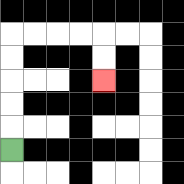{'start': '[0, 6]', 'end': '[4, 3]', 'path_directions': 'U,U,U,U,U,R,R,R,R,D,D', 'path_coordinates': '[[0, 6], [0, 5], [0, 4], [0, 3], [0, 2], [0, 1], [1, 1], [2, 1], [3, 1], [4, 1], [4, 2], [4, 3]]'}